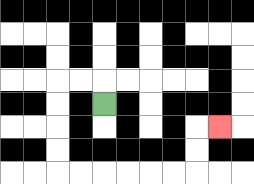{'start': '[4, 4]', 'end': '[9, 5]', 'path_directions': 'U,L,L,D,D,D,D,R,R,R,R,R,R,U,U,R', 'path_coordinates': '[[4, 4], [4, 3], [3, 3], [2, 3], [2, 4], [2, 5], [2, 6], [2, 7], [3, 7], [4, 7], [5, 7], [6, 7], [7, 7], [8, 7], [8, 6], [8, 5], [9, 5]]'}